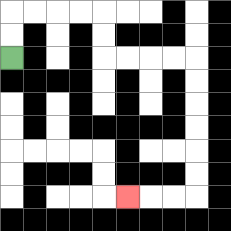{'start': '[0, 2]', 'end': '[5, 8]', 'path_directions': 'U,U,R,R,R,R,D,D,R,R,R,R,D,D,D,D,D,D,L,L,L', 'path_coordinates': '[[0, 2], [0, 1], [0, 0], [1, 0], [2, 0], [3, 0], [4, 0], [4, 1], [4, 2], [5, 2], [6, 2], [7, 2], [8, 2], [8, 3], [8, 4], [8, 5], [8, 6], [8, 7], [8, 8], [7, 8], [6, 8], [5, 8]]'}